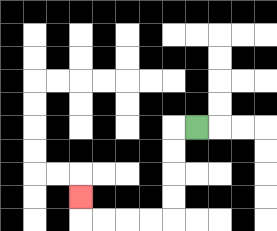{'start': '[8, 5]', 'end': '[3, 8]', 'path_directions': 'L,D,D,D,D,L,L,L,L,U', 'path_coordinates': '[[8, 5], [7, 5], [7, 6], [7, 7], [7, 8], [7, 9], [6, 9], [5, 9], [4, 9], [3, 9], [3, 8]]'}